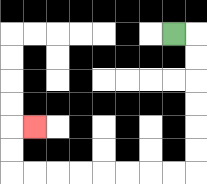{'start': '[7, 1]', 'end': '[1, 5]', 'path_directions': 'R,D,D,D,D,D,D,L,L,L,L,L,L,L,L,U,U,R', 'path_coordinates': '[[7, 1], [8, 1], [8, 2], [8, 3], [8, 4], [8, 5], [8, 6], [8, 7], [7, 7], [6, 7], [5, 7], [4, 7], [3, 7], [2, 7], [1, 7], [0, 7], [0, 6], [0, 5], [1, 5]]'}